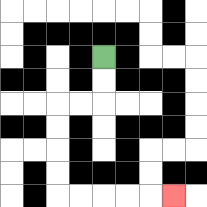{'start': '[4, 2]', 'end': '[7, 8]', 'path_directions': 'D,D,L,L,D,D,D,D,R,R,R,R,R', 'path_coordinates': '[[4, 2], [4, 3], [4, 4], [3, 4], [2, 4], [2, 5], [2, 6], [2, 7], [2, 8], [3, 8], [4, 8], [5, 8], [6, 8], [7, 8]]'}